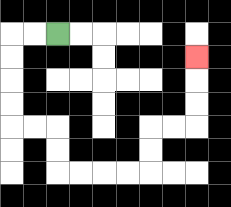{'start': '[2, 1]', 'end': '[8, 2]', 'path_directions': 'L,L,D,D,D,D,R,R,D,D,R,R,R,R,U,U,R,R,U,U,U', 'path_coordinates': '[[2, 1], [1, 1], [0, 1], [0, 2], [0, 3], [0, 4], [0, 5], [1, 5], [2, 5], [2, 6], [2, 7], [3, 7], [4, 7], [5, 7], [6, 7], [6, 6], [6, 5], [7, 5], [8, 5], [8, 4], [8, 3], [8, 2]]'}